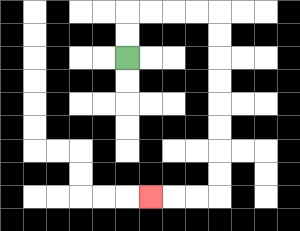{'start': '[5, 2]', 'end': '[6, 8]', 'path_directions': 'U,U,R,R,R,R,D,D,D,D,D,D,D,D,L,L,L', 'path_coordinates': '[[5, 2], [5, 1], [5, 0], [6, 0], [7, 0], [8, 0], [9, 0], [9, 1], [9, 2], [9, 3], [9, 4], [9, 5], [9, 6], [9, 7], [9, 8], [8, 8], [7, 8], [6, 8]]'}